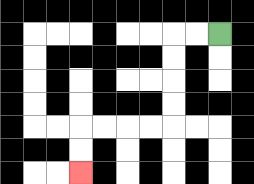{'start': '[9, 1]', 'end': '[3, 7]', 'path_directions': 'L,L,D,D,D,D,L,L,L,L,D,D', 'path_coordinates': '[[9, 1], [8, 1], [7, 1], [7, 2], [7, 3], [7, 4], [7, 5], [6, 5], [5, 5], [4, 5], [3, 5], [3, 6], [3, 7]]'}